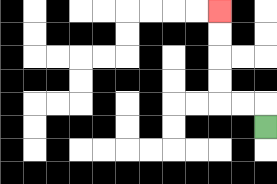{'start': '[11, 5]', 'end': '[9, 0]', 'path_directions': 'U,L,L,U,U,U,U', 'path_coordinates': '[[11, 5], [11, 4], [10, 4], [9, 4], [9, 3], [9, 2], [9, 1], [9, 0]]'}